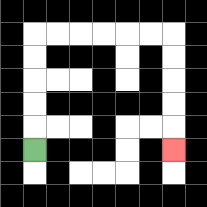{'start': '[1, 6]', 'end': '[7, 6]', 'path_directions': 'U,U,U,U,U,R,R,R,R,R,R,D,D,D,D,D', 'path_coordinates': '[[1, 6], [1, 5], [1, 4], [1, 3], [1, 2], [1, 1], [2, 1], [3, 1], [4, 1], [5, 1], [6, 1], [7, 1], [7, 2], [7, 3], [7, 4], [7, 5], [7, 6]]'}